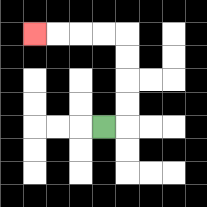{'start': '[4, 5]', 'end': '[1, 1]', 'path_directions': 'R,U,U,U,U,L,L,L,L', 'path_coordinates': '[[4, 5], [5, 5], [5, 4], [5, 3], [5, 2], [5, 1], [4, 1], [3, 1], [2, 1], [1, 1]]'}